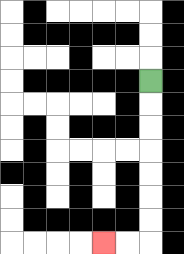{'start': '[6, 3]', 'end': '[4, 10]', 'path_directions': 'D,D,D,D,D,D,D,L,L', 'path_coordinates': '[[6, 3], [6, 4], [6, 5], [6, 6], [6, 7], [6, 8], [6, 9], [6, 10], [5, 10], [4, 10]]'}